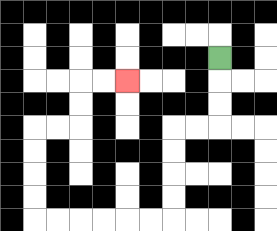{'start': '[9, 2]', 'end': '[5, 3]', 'path_directions': 'D,D,D,L,L,D,D,D,D,L,L,L,L,L,L,U,U,U,U,R,R,U,U,R,R', 'path_coordinates': '[[9, 2], [9, 3], [9, 4], [9, 5], [8, 5], [7, 5], [7, 6], [7, 7], [7, 8], [7, 9], [6, 9], [5, 9], [4, 9], [3, 9], [2, 9], [1, 9], [1, 8], [1, 7], [1, 6], [1, 5], [2, 5], [3, 5], [3, 4], [3, 3], [4, 3], [5, 3]]'}